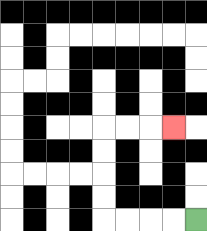{'start': '[8, 9]', 'end': '[7, 5]', 'path_directions': 'L,L,L,L,U,U,U,U,R,R,R', 'path_coordinates': '[[8, 9], [7, 9], [6, 9], [5, 9], [4, 9], [4, 8], [4, 7], [4, 6], [4, 5], [5, 5], [6, 5], [7, 5]]'}